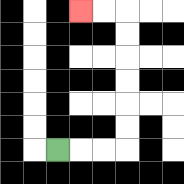{'start': '[2, 6]', 'end': '[3, 0]', 'path_directions': 'R,R,R,U,U,U,U,U,U,L,L', 'path_coordinates': '[[2, 6], [3, 6], [4, 6], [5, 6], [5, 5], [5, 4], [5, 3], [5, 2], [5, 1], [5, 0], [4, 0], [3, 0]]'}